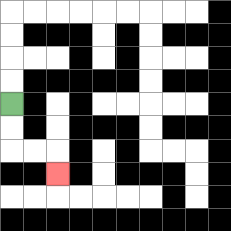{'start': '[0, 4]', 'end': '[2, 7]', 'path_directions': 'D,D,R,R,D', 'path_coordinates': '[[0, 4], [0, 5], [0, 6], [1, 6], [2, 6], [2, 7]]'}